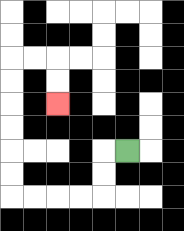{'start': '[5, 6]', 'end': '[2, 4]', 'path_directions': 'L,D,D,L,L,L,L,U,U,U,U,U,U,R,R,D,D', 'path_coordinates': '[[5, 6], [4, 6], [4, 7], [4, 8], [3, 8], [2, 8], [1, 8], [0, 8], [0, 7], [0, 6], [0, 5], [0, 4], [0, 3], [0, 2], [1, 2], [2, 2], [2, 3], [2, 4]]'}